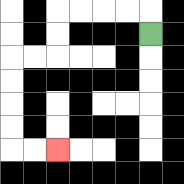{'start': '[6, 1]', 'end': '[2, 6]', 'path_directions': 'U,L,L,L,L,D,D,L,L,D,D,D,D,R,R', 'path_coordinates': '[[6, 1], [6, 0], [5, 0], [4, 0], [3, 0], [2, 0], [2, 1], [2, 2], [1, 2], [0, 2], [0, 3], [0, 4], [0, 5], [0, 6], [1, 6], [2, 6]]'}